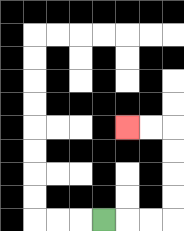{'start': '[4, 9]', 'end': '[5, 5]', 'path_directions': 'R,R,R,U,U,U,U,L,L', 'path_coordinates': '[[4, 9], [5, 9], [6, 9], [7, 9], [7, 8], [7, 7], [7, 6], [7, 5], [6, 5], [5, 5]]'}